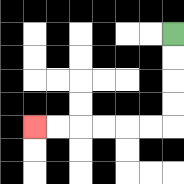{'start': '[7, 1]', 'end': '[1, 5]', 'path_directions': 'D,D,D,D,L,L,L,L,L,L', 'path_coordinates': '[[7, 1], [7, 2], [7, 3], [7, 4], [7, 5], [6, 5], [5, 5], [4, 5], [3, 5], [2, 5], [1, 5]]'}